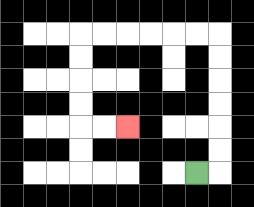{'start': '[8, 7]', 'end': '[5, 5]', 'path_directions': 'R,U,U,U,U,U,U,L,L,L,L,L,L,D,D,D,D,R,R', 'path_coordinates': '[[8, 7], [9, 7], [9, 6], [9, 5], [9, 4], [9, 3], [9, 2], [9, 1], [8, 1], [7, 1], [6, 1], [5, 1], [4, 1], [3, 1], [3, 2], [3, 3], [3, 4], [3, 5], [4, 5], [5, 5]]'}